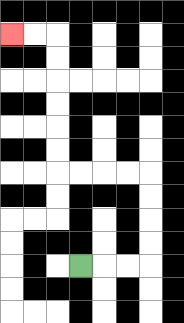{'start': '[3, 11]', 'end': '[0, 1]', 'path_directions': 'R,R,R,U,U,U,U,L,L,L,L,U,U,U,U,U,U,L,L', 'path_coordinates': '[[3, 11], [4, 11], [5, 11], [6, 11], [6, 10], [6, 9], [6, 8], [6, 7], [5, 7], [4, 7], [3, 7], [2, 7], [2, 6], [2, 5], [2, 4], [2, 3], [2, 2], [2, 1], [1, 1], [0, 1]]'}